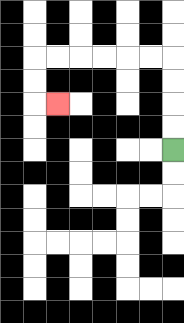{'start': '[7, 6]', 'end': '[2, 4]', 'path_directions': 'U,U,U,U,L,L,L,L,L,L,D,D,R', 'path_coordinates': '[[7, 6], [7, 5], [7, 4], [7, 3], [7, 2], [6, 2], [5, 2], [4, 2], [3, 2], [2, 2], [1, 2], [1, 3], [1, 4], [2, 4]]'}